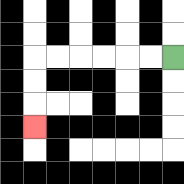{'start': '[7, 2]', 'end': '[1, 5]', 'path_directions': 'L,L,L,L,L,L,D,D,D', 'path_coordinates': '[[7, 2], [6, 2], [5, 2], [4, 2], [3, 2], [2, 2], [1, 2], [1, 3], [1, 4], [1, 5]]'}